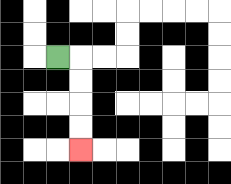{'start': '[2, 2]', 'end': '[3, 6]', 'path_directions': 'R,D,D,D,D', 'path_coordinates': '[[2, 2], [3, 2], [3, 3], [3, 4], [3, 5], [3, 6]]'}